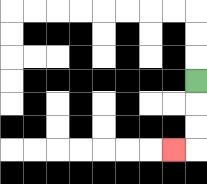{'start': '[8, 3]', 'end': '[7, 6]', 'path_directions': 'D,D,D,L', 'path_coordinates': '[[8, 3], [8, 4], [8, 5], [8, 6], [7, 6]]'}